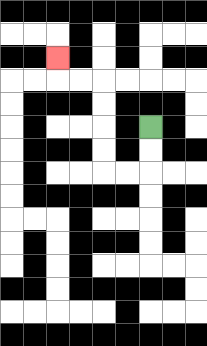{'start': '[6, 5]', 'end': '[2, 2]', 'path_directions': 'D,D,L,L,U,U,U,U,L,L,U', 'path_coordinates': '[[6, 5], [6, 6], [6, 7], [5, 7], [4, 7], [4, 6], [4, 5], [4, 4], [4, 3], [3, 3], [2, 3], [2, 2]]'}